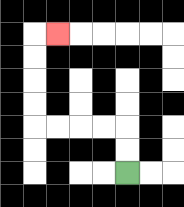{'start': '[5, 7]', 'end': '[2, 1]', 'path_directions': 'U,U,L,L,L,L,U,U,U,U,R', 'path_coordinates': '[[5, 7], [5, 6], [5, 5], [4, 5], [3, 5], [2, 5], [1, 5], [1, 4], [1, 3], [1, 2], [1, 1], [2, 1]]'}